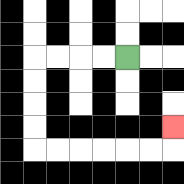{'start': '[5, 2]', 'end': '[7, 5]', 'path_directions': 'L,L,L,L,D,D,D,D,R,R,R,R,R,R,U', 'path_coordinates': '[[5, 2], [4, 2], [3, 2], [2, 2], [1, 2], [1, 3], [1, 4], [1, 5], [1, 6], [2, 6], [3, 6], [4, 6], [5, 6], [6, 6], [7, 6], [7, 5]]'}